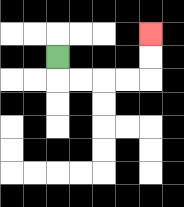{'start': '[2, 2]', 'end': '[6, 1]', 'path_directions': 'D,R,R,R,R,U,U', 'path_coordinates': '[[2, 2], [2, 3], [3, 3], [4, 3], [5, 3], [6, 3], [6, 2], [6, 1]]'}